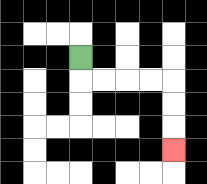{'start': '[3, 2]', 'end': '[7, 6]', 'path_directions': 'D,R,R,R,R,D,D,D', 'path_coordinates': '[[3, 2], [3, 3], [4, 3], [5, 3], [6, 3], [7, 3], [7, 4], [7, 5], [7, 6]]'}